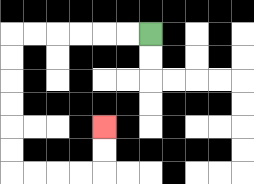{'start': '[6, 1]', 'end': '[4, 5]', 'path_directions': 'L,L,L,L,L,L,D,D,D,D,D,D,R,R,R,R,U,U', 'path_coordinates': '[[6, 1], [5, 1], [4, 1], [3, 1], [2, 1], [1, 1], [0, 1], [0, 2], [0, 3], [0, 4], [0, 5], [0, 6], [0, 7], [1, 7], [2, 7], [3, 7], [4, 7], [4, 6], [4, 5]]'}